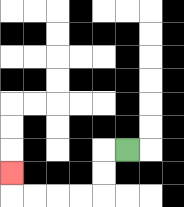{'start': '[5, 6]', 'end': '[0, 7]', 'path_directions': 'L,D,D,L,L,L,L,U', 'path_coordinates': '[[5, 6], [4, 6], [4, 7], [4, 8], [3, 8], [2, 8], [1, 8], [0, 8], [0, 7]]'}